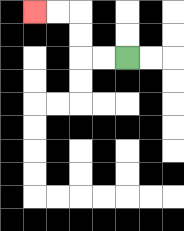{'start': '[5, 2]', 'end': '[1, 0]', 'path_directions': 'L,L,U,U,L,L', 'path_coordinates': '[[5, 2], [4, 2], [3, 2], [3, 1], [3, 0], [2, 0], [1, 0]]'}